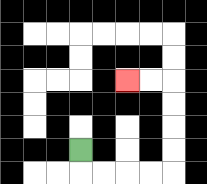{'start': '[3, 6]', 'end': '[5, 3]', 'path_directions': 'D,R,R,R,R,U,U,U,U,L,L', 'path_coordinates': '[[3, 6], [3, 7], [4, 7], [5, 7], [6, 7], [7, 7], [7, 6], [7, 5], [7, 4], [7, 3], [6, 3], [5, 3]]'}